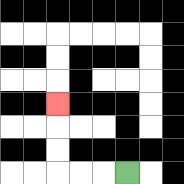{'start': '[5, 7]', 'end': '[2, 4]', 'path_directions': 'L,L,L,U,U,U', 'path_coordinates': '[[5, 7], [4, 7], [3, 7], [2, 7], [2, 6], [2, 5], [2, 4]]'}